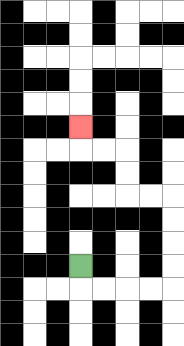{'start': '[3, 11]', 'end': '[3, 5]', 'path_directions': 'D,R,R,R,R,U,U,U,U,L,L,U,U,L,L,U', 'path_coordinates': '[[3, 11], [3, 12], [4, 12], [5, 12], [6, 12], [7, 12], [7, 11], [7, 10], [7, 9], [7, 8], [6, 8], [5, 8], [5, 7], [5, 6], [4, 6], [3, 6], [3, 5]]'}